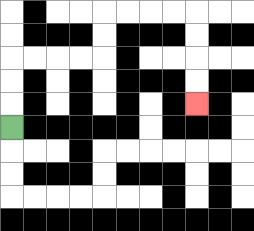{'start': '[0, 5]', 'end': '[8, 4]', 'path_directions': 'U,U,U,R,R,R,R,U,U,R,R,R,R,D,D,D,D', 'path_coordinates': '[[0, 5], [0, 4], [0, 3], [0, 2], [1, 2], [2, 2], [3, 2], [4, 2], [4, 1], [4, 0], [5, 0], [6, 0], [7, 0], [8, 0], [8, 1], [8, 2], [8, 3], [8, 4]]'}